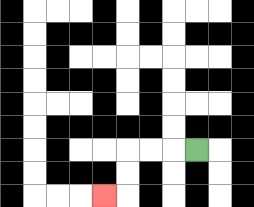{'start': '[8, 6]', 'end': '[4, 8]', 'path_directions': 'L,L,L,D,D,L', 'path_coordinates': '[[8, 6], [7, 6], [6, 6], [5, 6], [5, 7], [5, 8], [4, 8]]'}